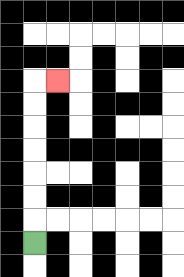{'start': '[1, 10]', 'end': '[2, 3]', 'path_directions': 'U,U,U,U,U,U,U,R', 'path_coordinates': '[[1, 10], [1, 9], [1, 8], [1, 7], [1, 6], [1, 5], [1, 4], [1, 3], [2, 3]]'}